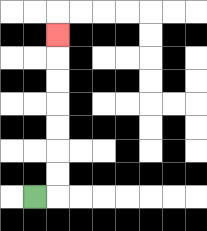{'start': '[1, 8]', 'end': '[2, 1]', 'path_directions': 'R,U,U,U,U,U,U,U', 'path_coordinates': '[[1, 8], [2, 8], [2, 7], [2, 6], [2, 5], [2, 4], [2, 3], [2, 2], [2, 1]]'}